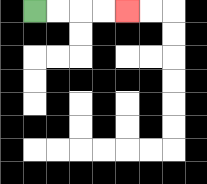{'start': '[1, 0]', 'end': '[5, 0]', 'path_directions': 'R,R,R,R', 'path_coordinates': '[[1, 0], [2, 0], [3, 0], [4, 0], [5, 0]]'}